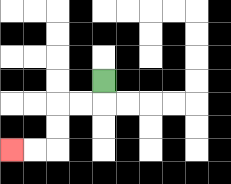{'start': '[4, 3]', 'end': '[0, 6]', 'path_directions': 'D,L,L,D,D,L,L', 'path_coordinates': '[[4, 3], [4, 4], [3, 4], [2, 4], [2, 5], [2, 6], [1, 6], [0, 6]]'}